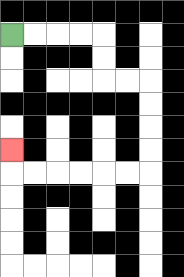{'start': '[0, 1]', 'end': '[0, 6]', 'path_directions': 'R,R,R,R,D,D,R,R,D,D,D,D,L,L,L,L,L,L,U', 'path_coordinates': '[[0, 1], [1, 1], [2, 1], [3, 1], [4, 1], [4, 2], [4, 3], [5, 3], [6, 3], [6, 4], [6, 5], [6, 6], [6, 7], [5, 7], [4, 7], [3, 7], [2, 7], [1, 7], [0, 7], [0, 6]]'}